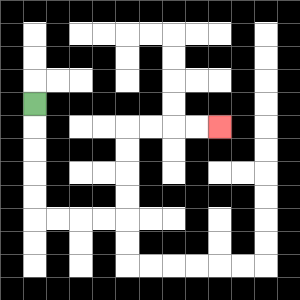{'start': '[1, 4]', 'end': '[9, 5]', 'path_directions': 'D,D,D,D,D,R,R,R,R,U,U,U,U,R,R,R,R', 'path_coordinates': '[[1, 4], [1, 5], [1, 6], [1, 7], [1, 8], [1, 9], [2, 9], [3, 9], [4, 9], [5, 9], [5, 8], [5, 7], [5, 6], [5, 5], [6, 5], [7, 5], [8, 5], [9, 5]]'}